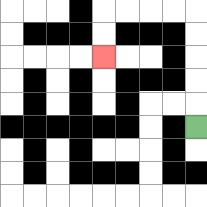{'start': '[8, 5]', 'end': '[4, 2]', 'path_directions': 'U,U,U,U,U,L,L,L,L,D,D', 'path_coordinates': '[[8, 5], [8, 4], [8, 3], [8, 2], [8, 1], [8, 0], [7, 0], [6, 0], [5, 0], [4, 0], [4, 1], [4, 2]]'}